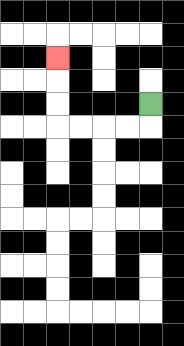{'start': '[6, 4]', 'end': '[2, 2]', 'path_directions': 'D,L,L,L,L,U,U,U', 'path_coordinates': '[[6, 4], [6, 5], [5, 5], [4, 5], [3, 5], [2, 5], [2, 4], [2, 3], [2, 2]]'}